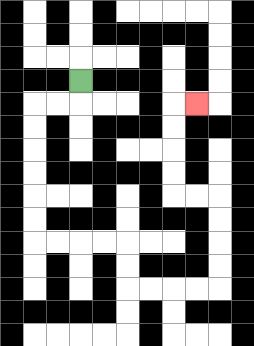{'start': '[3, 3]', 'end': '[8, 4]', 'path_directions': 'D,L,L,D,D,D,D,D,D,R,R,R,R,D,D,R,R,R,R,U,U,U,U,L,L,U,U,U,U,R', 'path_coordinates': '[[3, 3], [3, 4], [2, 4], [1, 4], [1, 5], [1, 6], [1, 7], [1, 8], [1, 9], [1, 10], [2, 10], [3, 10], [4, 10], [5, 10], [5, 11], [5, 12], [6, 12], [7, 12], [8, 12], [9, 12], [9, 11], [9, 10], [9, 9], [9, 8], [8, 8], [7, 8], [7, 7], [7, 6], [7, 5], [7, 4], [8, 4]]'}